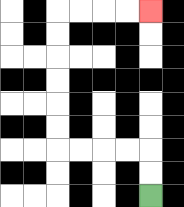{'start': '[6, 8]', 'end': '[6, 0]', 'path_directions': 'U,U,L,L,L,L,U,U,U,U,U,U,R,R,R,R', 'path_coordinates': '[[6, 8], [6, 7], [6, 6], [5, 6], [4, 6], [3, 6], [2, 6], [2, 5], [2, 4], [2, 3], [2, 2], [2, 1], [2, 0], [3, 0], [4, 0], [5, 0], [6, 0]]'}